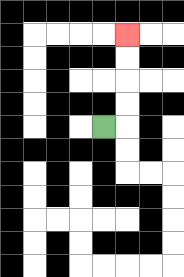{'start': '[4, 5]', 'end': '[5, 1]', 'path_directions': 'R,U,U,U,U', 'path_coordinates': '[[4, 5], [5, 5], [5, 4], [5, 3], [5, 2], [5, 1]]'}